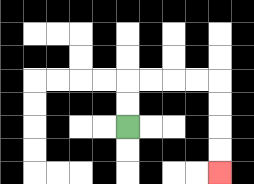{'start': '[5, 5]', 'end': '[9, 7]', 'path_directions': 'U,U,R,R,R,R,D,D,D,D', 'path_coordinates': '[[5, 5], [5, 4], [5, 3], [6, 3], [7, 3], [8, 3], [9, 3], [9, 4], [9, 5], [9, 6], [9, 7]]'}